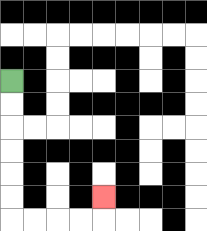{'start': '[0, 3]', 'end': '[4, 8]', 'path_directions': 'D,D,D,D,D,D,R,R,R,R,U', 'path_coordinates': '[[0, 3], [0, 4], [0, 5], [0, 6], [0, 7], [0, 8], [0, 9], [1, 9], [2, 9], [3, 9], [4, 9], [4, 8]]'}